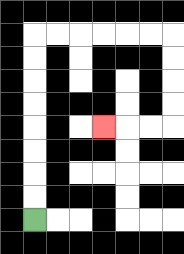{'start': '[1, 9]', 'end': '[4, 5]', 'path_directions': 'U,U,U,U,U,U,U,U,R,R,R,R,R,R,D,D,D,D,L,L,L', 'path_coordinates': '[[1, 9], [1, 8], [1, 7], [1, 6], [1, 5], [1, 4], [1, 3], [1, 2], [1, 1], [2, 1], [3, 1], [4, 1], [5, 1], [6, 1], [7, 1], [7, 2], [7, 3], [7, 4], [7, 5], [6, 5], [5, 5], [4, 5]]'}